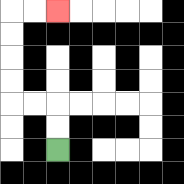{'start': '[2, 6]', 'end': '[2, 0]', 'path_directions': 'U,U,L,L,U,U,U,U,R,R', 'path_coordinates': '[[2, 6], [2, 5], [2, 4], [1, 4], [0, 4], [0, 3], [0, 2], [0, 1], [0, 0], [1, 0], [2, 0]]'}